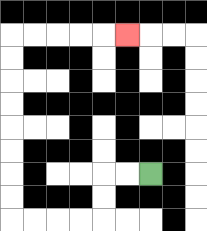{'start': '[6, 7]', 'end': '[5, 1]', 'path_directions': 'L,L,D,D,L,L,L,L,U,U,U,U,U,U,U,U,R,R,R,R,R', 'path_coordinates': '[[6, 7], [5, 7], [4, 7], [4, 8], [4, 9], [3, 9], [2, 9], [1, 9], [0, 9], [0, 8], [0, 7], [0, 6], [0, 5], [0, 4], [0, 3], [0, 2], [0, 1], [1, 1], [2, 1], [3, 1], [4, 1], [5, 1]]'}